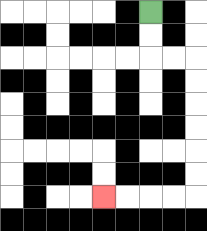{'start': '[6, 0]', 'end': '[4, 8]', 'path_directions': 'D,D,R,R,D,D,D,D,D,D,L,L,L,L', 'path_coordinates': '[[6, 0], [6, 1], [6, 2], [7, 2], [8, 2], [8, 3], [8, 4], [8, 5], [8, 6], [8, 7], [8, 8], [7, 8], [6, 8], [5, 8], [4, 8]]'}